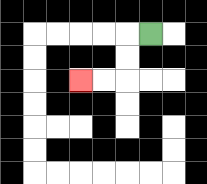{'start': '[6, 1]', 'end': '[3, 3]', 'path_directions': 'L,D,D,L,L', 'path_coordinates': '[[6, 1], [5, 1], [5, 2], [5, 3], [4, 3], [3, 3]]'}